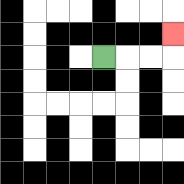{'start': '[4, 2]', 'end': '[7, 1]', 'path_directions': 'R,R,R,U', 'path_coordinates': '[[4, 2], [5, 2], [6, 2], [7, 2], [7, 1]]'}